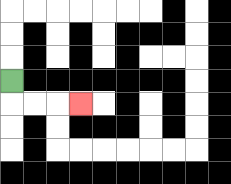{'start': '[0, 3]', 'end': '[3, 4]', 'path_directions': 'D,R,R,R', 'path_coordinates': '[[0, 3], [0, 4], [1, 4], [2, 4], [3, 4]]'}